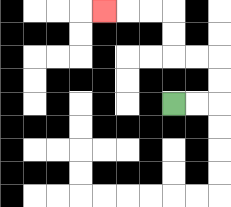{'start': '[7, 4]', 'end': '[4, 0]', 'path_directions': 'R,R,U,U,L,L,U,U,L,L,L', 'path_coordinates': '[[7, 4], [8, 4], [9, 4], [9, 3], [9, 2], [8, 2], [7, 2], [7, 1], [7, 0], [6, 0], [5, 0], [4, 0]]'}